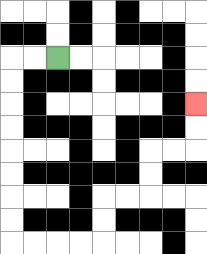{'start': '[2, 2]', 'end': '[8, 4]', 'path_directions': 'L,L,D,D,D,D,D,D,D,D,R,R,R,R,U,U,R,R,U,U,R,R,U,U', 'path_coordinates': '[[2, 2], [1, 2], [0, 2], [0, 3], [0, 4], [0, 5], [0, 6], [0, 7], [0, 8], [0, 9], [0, 10], [1, 10], [2, 10], [3, 10], [4, 10], [4, 9], [4, 8], [5, 8], [6, 8], [6, 7], [6, 6], [7, 6], [8, 6], [8, 5], [8, 4]]'}